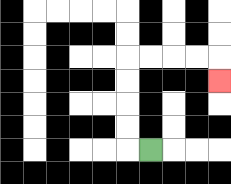{'start': '[6, 6]', 'end': '[9, 3]', 'path_directions': 'L,U,U,U,U,R,R,R,R,D', 'path_coordinates': '[[6, 6], [5, 6], [5, 5], [5, 4], [5, 3], [5, 2], [6, 2], [7, 2], [8, 2], [9, 2], [9, 3]]'}